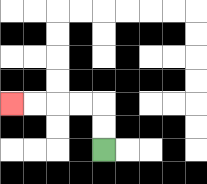{'start': '[4, 6]', 'end': '[0, 4]', 'path_directions': 'U,U,L,L,L,L', 'path_coordinates': '[[4, 6], [4, 5], [4, 4], [3, 4], [2, 4], [1, 4], [0, 4]]'}